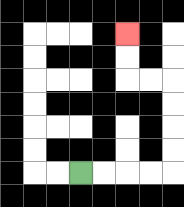{'start': '[3, 7]', 'end': '[5, 1]', 'path_directions': 'R,R,R,R,U,U,U,U,L,L,U,U', 'path_coordinates': '[[3, 7], [4, 7], [5, 7], [6, 7], [7, 7], [7, 6], [7, 5], [7, 4], [7, 3], [6, 3], [5, 3], [5, 2], [5, 1]]'}